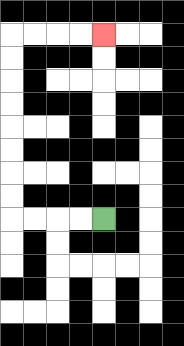{'start': '[4, 9]', 'end': '[4, 1]', 'path_directions': 'L,L,L,L,U,U,U,U,U,U,U,U,R,R,R,R', 'path_coordinates': '[[4, 9], [3, 9], [2, 9], [1, 9], [0, 9], [0, 8], [0, 7], [0, 6], [0, 5], [0, 4], [0, 3], [0, 2], [0, 1], [1, 1], [2, 1], [3, 1], [4, 1]]'}